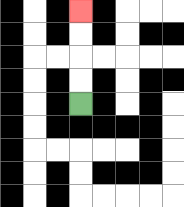{'start': '[3, 4]', 'end': '[3, 0]', 'path_directions': 'U,U,U,U', 'path_coordinates': '[[3, 4], [3, 3], [3, 2], [3, 1], [3, 0]]'}